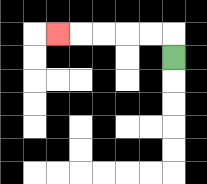{'start': '[7, 2]', 'end': '[2, 1]', 'path_directions': 'U,L,L,L,L,L', 'path_coordinates': '[[7, 2], [7, 1], [6, 1], [5, 1], [4, 1], [3, 1], [2, 1]]'}